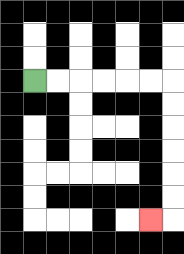{'start': '[1, 3]', 'end': '[6, 9]', 'path_directions': 'R,R,R,R,R,R,D,D,D,D,D,D,L', 'path_coordinates': '[[1, 3], [2, 3], [3, 3], [4, 3], [5, 3], [6, 3], [7, 3], [7, 4], [7, 5], [7, 6], [7, 7], [7, 8], [7, 9], [6, 9]]'}